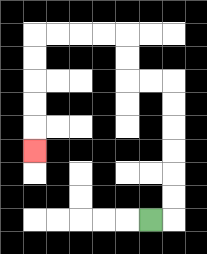{'start': '[6, 9]', 'end': '[1, 6]', 'path_directions': 'R,U,U,U,U,U,U,L,L,U,U,L,L,L,L,D,D,D,D,D', 'path_coordinates': '[[6, 9], [7, 9], [7, 8], [7, 7], [7, 6], [7, 5], [7, 4], [7, 3], [6, 3], [5, 3], [5, 2], [5, 1], [4, 1], [3, 1], [2, 1], [1, 1], [1, 2], [1, 3], [1, 4], [1, 5], [1, 6]]'}